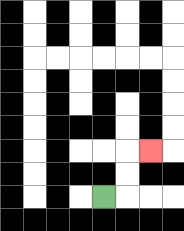{'start': '[4, 8]', 'end': '[6, 6]', 'path_directions': 'R,U,U,R', 'path_coordinates': '[[4, 8], [5, 8], [5, 7], [5, 6], [6, 6]]'}